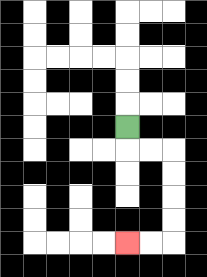{'start': '[5, 5]', 'end': '[5, 10]', 'path_directions': 'D,R,R,D,D,D,D,L,L', 'path_coordinates': '[[5, 5], [5, 6], [6, 6], [7, 6], [7, 7], [7, 8], [7, 9], [7, 10], [6, 10], [5, 10]]'}